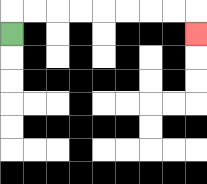{'start': '[0, 1]', 'end': '[8, 1]', 'path_directions': 'U,R,R,R,R,R,R,R,R,D', 'path_coordinates': '[[0, 1], [0, 0], [1, 0], [2, 0], [3, 0], [4, 0], [5, 0], [6, 0], [7, 0], [8, 0], [8, 1]]'}